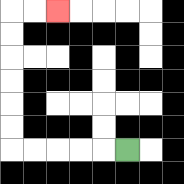{'start': '[5, 6]', 'end': '[2, 0]', 'path_directions': 'L,L,L,L,L,U,U,U,U,U,U,R,R', 'path_coordinates': '[[5, 6], [4, 6], [3, 6], [2, 6], [1, 6], [0, 6], [0, 5], [0, 4], [0, 3], [0, 2], [0, 1], [0, 0], [1, 0], [2, 0]]'}